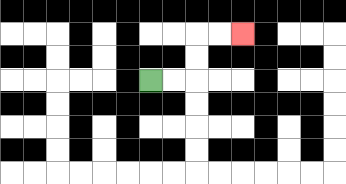{'start': '[6, 3]', 'end': '[10, 1]', 'path_directions': 'R,R,U,U,R,R', 'path_coordinates': '[[6, 3], [7, 3], [8, 3], [8, 2], [8, 1], [9, 1], [10, 1]]'}